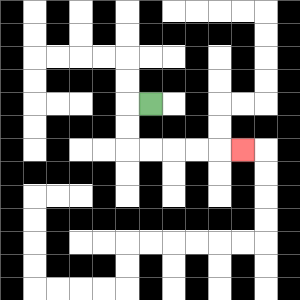{'start': '[6, 4]', 'end': '[10, 6]', 'path_directions': 'L,D,D,R,R,R,R,R', 'path_coordinates': '[[6, 4], [5, 4], [5, 5], [5, 6], [6, 6], [7, 6], [8, 6], [9, 6], [10, 6]]'}